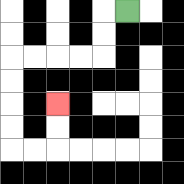{'start': '[5, 0]', 'end': '[2, 4]', 'path_directions': 'L,D,D,L,L,L,L,D,D,D,D,R,R,U,U', 'path_coordinates': '[[5, 0], [4, 0], [4, 1], [4, 2], [3, 2], [2, 2], [1, 2], [0, 2], [0, 3], [0, 4], [0, 5], [0, 6], [1, 6], [2, 6], [2, 5], [2, 4]]'}